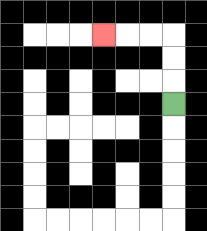{'start': '[7, 4]', 'end': '[4, 1]', 'path_directions': 'U,U,U,L,L,L', 'path_coordinates': '[[7, 4], [7, 3], [7, 2], [7, 1], [6, 1], [5, 1], [4, 1]]'}